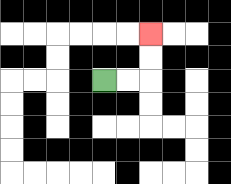{'start': '[4, 3]', 'end': '[6, 1]', 'path_directions': 'R,R,U,U', 'path_coordinates': '[[4, 3], [5, 3], [6, 3], [6, 2], [6, 1]]'}